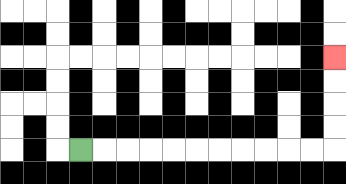{'start': '[3, 6]', 'end': '[14, 2]', 'path_directions': 'R,R,R,R,R,R,R,R,R,R,R,U,U,U,U', 'path_coordinates': '[[3, 6], [4, 6], [5, 6], [6, 6], [7, 6], [8, 6], [9, 6], [10, 6], [11, 6], [12, 6], [13, 6], [14, 6], [14, 5], [14, 4], [14, 3], [14, 2]]'}